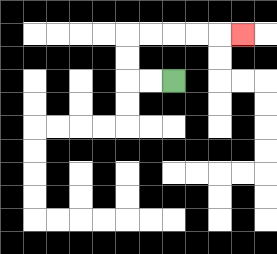{'start': '[7, 3]', 'end': '[10, 1]', 'path_directions': 'L,L,U,U,R,R,R,R,R', 'path_coordinates': '[[7, 3], [6, 3], [5, 3], [5, 2], [5, 1], [6, 1], [7, 1], [8, 1], [9, 1], [10, 1]]'}